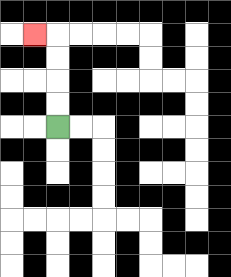{'start': '[2, 5]', 'end': '[1, 1]', 'path_directions': 'U,U,U,U,L', 'path_coordinates': '[[2, 5], [2, 4], [2, 3], [2, 2], [2, 1], [1, 1]]'}